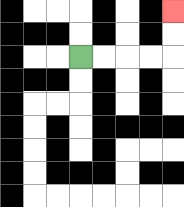{'start': '[3, 2]', 'end': '[7, 0]', 'path_directions': 'R,R,R,R,U,U', 'path_coordinates': '[[3, 2], [4, 2], [5, 2], [6, 2], [7, 2], [7, 1], [7, 0]]'}